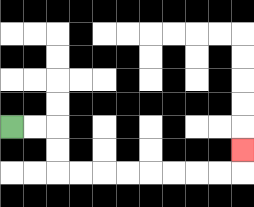{'start': '[0, 5]', 'end': '[10, 6]', 'path_directions': 'R,R,D,D,R,R,R,R,R,R,R,R,U', 'path_coordinates': '[[0, 5], [1, 5], [2, 5], [2, 6], [2, 7], [3, 7], [4, 7], [5, 7], [6, 7], [7, 7], [8, 7], [9, 7], [10, 7], [10, 6]]'}